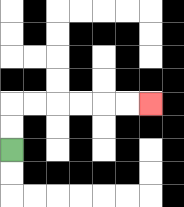{'start': '[0, 6]', 'end': '[6, 4]', 'path_directions': 'U,U,R,R,R,R,R,R', 'path_coordinates': '[[0, 6], [0, 5], [0, 4], [1, 4], [2, 4], [3, 4], [4, 4], [5, 4], [6, 4]]'}